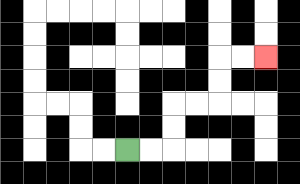{'start': '[5, 6]', 'end': '[11, 2]', 'path_directions': 'R,R,U,U,R,R,U,U,R,R', 'path_coordinates': '[[5, 6], [6, 6], [7, 6], [7, 5], [7, 4], [8, 4], [9, 4], [9, 3], [9, 2], [10, 2], [11, 2]]'}